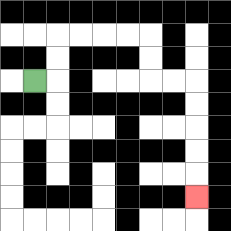{'start': '[1, 3]', 'end': '[8, 8]', 'path_directions': 'R,U,U,R,R,R,R,D,D,R,R,D,D,D,D,D', 'path_coordinates': '[[1, 3], [2, 3], [2, 2], [2, 1], [3, 1], [4, 1], [5, 1], [6, 1], [6, 2], [6, 3], [7, 3], [8, 3], [8, 4], [8, 5], [8, 6], [8, 7], [8, 8]]'}